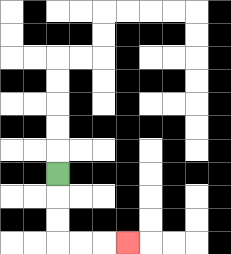{'start': '[2, 7]', 'end': '[5, 10]', 'path_directions': 'D,D,D,R,R,R', 'path_coordinates': '[[2, 7], [2, 8], [2, 9], [2, 10], [3, 10], [4, 10], [5, 10]]'}